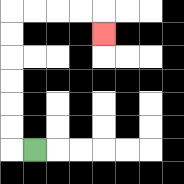{'start': '[1, 6]', 'end': '[4, 1]', 'path_directions': 'L,U,U,U,U,U,U,R,R,R,R,D', 'path_coordinates': '[[1, 6], [0, 6], [0, 5], [0, 4], [0, 3], [0, 2], [0, 1], [0, 0], [1, 0], [2, 0], [3, 0], [4, 0], [4, 1]]'}